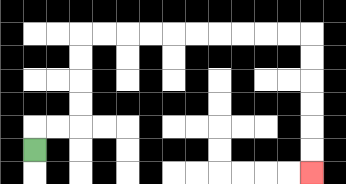{'start': '[1, 6]', 'end': '[13, 7]', 'path_directions': 'U,R,R,U,U,U,U,R,R,R,R,R,R,R,R,R,R,D,D,D,D,D,D', 'path_coordinates': '[[1, 6], [1, 5], [2, 5], [3, 5], [3, 4], [3, 3], [3, 2], [3, 1], [4, 1], [5, 1], [6, 1], [7, 1], [8, 1], [9, 1], [10, 1], [11, 1], [12, 1], [13, 1], [13, 2], [13, 3], [13, 4], [13, 5], [13, 6], [13, 7]]'}